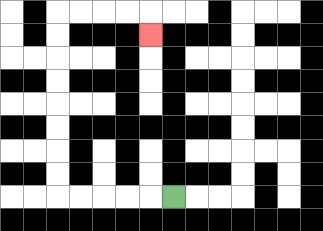{'start': '[7, 8]', 'end': '[6, 1]', 'path_directions': 'L,L,L,L,L,U,U,U,U,U,U,U,U,R,R,R,R,D', 'path_coordinates': '[[7, 8], [6, 8], [5, 8], [4, 8], [3, 8], [2, 8], [2, 7], [2, 6], [2, 5], [2, 4], [2, 3], [2, 2], [2, 1], [2, 0], [3, 0], [4, 0], [5, 0], [6, 0], [6, 1]]'}